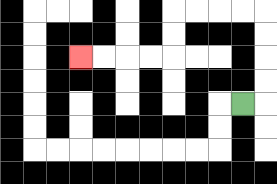{'start': '[10, 4]', 'end': '[3, 2]', 'path_directions': 'R,U,U,U,U,L,L,L,L,D,D,L,L,L,L', 'path_coordinates': '[[10, 4], [11, 4], [11, 3], [11, 2], [11, 1], [11, 0], [10, 0], [9, 0], [8, 0], [7, 0], [7, 1], [7, 2], [6, 2], [5, 2], [4, 2], [3, 2]]'}